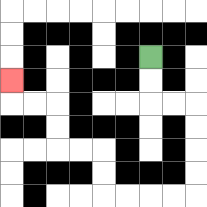{'start': '[6, 2]', 'end': '[0, 3]', 'path_directions': 'D,D,R,R,D,D,D,D,L,L,L,L,U,U,L,L,U,U,L,L,U', 'path_coordinates': '[[6, 2], [6, 3], [6, 4], [7, 4], [8, 4], [8, 5], [8, 6], [8, 7], [8, 8], [7, 8], [6, 8], [5, 8], [4, 8], [4, 7], [4, 6], [3, 6], [2, 6], [2, 5], [2, 4], [1, 4], [0, 4], [0, 3]]'}